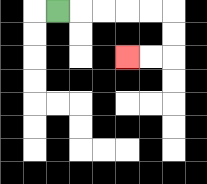{'start': '[2, 0]', 'end': '[5, 2]', 'path_directions': 'R,R,R,R,R,D,D,L,L', 'path_coordinates': '[[2, 0], [3, 0], [4, 0], [5, 0], [6, 0], [7, 0], [7, 1], [7, 2], [6, 2], [5, 2]]'}